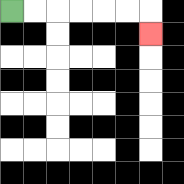{'start': '[0, 0]', 'end': '[6, 1]', 'path_directions': 'R,R,R,R,R,R,D', 'path_coordinates': '[[0, 0], [1, 0], [2, 0], [3, 0], [4, 0], [5, 0], [6, 0], [6, 1]]'}